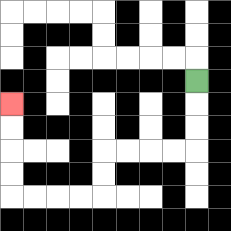{'start': '[8, 3]', 'end': '[0, 4]', 'path_directions': 'D,D,D,L,L,L,L,D,D,L,L,L,L,U,U,U,U', 'path_coordinates': '[[8, 3], [8, 4], [8, 5], [8, 6], [7, 6], [6, 6], [5, 6], [4, 6], [4, 7], [4, 8], [3, 8], [2, 8], [1, 8], [0, 8], [0, 7], [0, 6], [0, 5], [0, 4]]'}